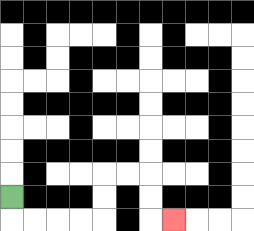{'start': '[0, 8]', 'end': '[7, 9]', 'path_directions': 'D,R,R,R,R,U,U,R,R,D,D,R', 'path_coordinates': '[[0, 8], [0, 9], [1, 9], [2, 9], [3, 9], [4, 9], [4, 8], [4, 7], [5, 7], [6, 7], [6, 8], [6, 9], [7, 9]]'}